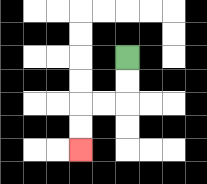{'start': '[5, 2]', 'end': '[3, 6]', 'path_directions': 'D,D,L,L,D,D', 'path_coordinates': '[[5, 2], [5, 3], [5, 4], [4, 4], [3, 4], [3, 5], [3, 6]]'}